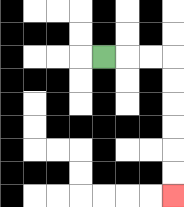{'start': '[4, 2]', 'end': '[7, 8]', 'path_directions': 'R,R,R,D,D,D,D,D,D', 'path_coordinates': '[[4, 2], [5, 2], [6, 2], [7, 2], [7, 3], [7, 4], [7, 5], [7, 6], [7, 7], [7, 8]]'}